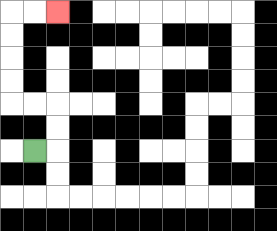{'start': '[1, 6]', 'end': '[2, 0]', 'path_directions': 'R,U,U,L,L,U,U,U,U,R,R', 'path_coordinates': '[[1, 6], [2, 6], [2, 5], [2, 4], [1, 4], [0, 4], [0, 3], [0, 2], [0, 1], [0, 0], [1, 0], [2, 0]]'}